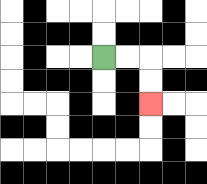{'start': '[4, 2]', 'end': '[6, 4]', 'path_directions': 'R,R,D,D', 'path_coordinates': '[[4, 2], [5, 2], [6, 2], [6, 3], [6, 4]]'}